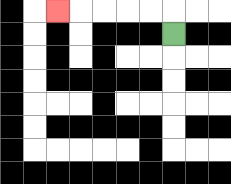{'start': '[7, 1]', 'end': '[2, 0]', 'path_directions': 'U,L,L,L,L,L', 'path_coordinates': '[[7, 1], [7, 0], [6, 0], [5, 0], [4, 0], [3, 0], [2, 0]]'}